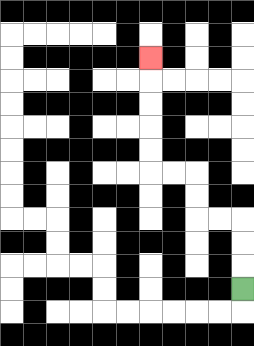{'start': '[10, 12]', 'end': '[6, 2]', 'path_directions': 'U,U,U,L,L,U,U,L,L,U,U,U,U,U', 'path_coordinates': '[[10, 12], [10, 11], [10, 10], [10, 9], [9, 9], [8, 9], [8, 8], [8, 7], [7, 7], [6, 7], [6, 6], [6, 5], [6, 4], [6, 3], [6, 2]]'}